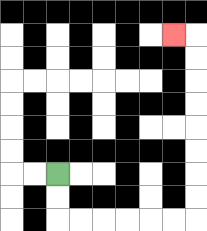{'start': '[2, 7]', 'end': '[7, 1]', 'path_directions': 'D,D,R,R,R,R,R,R,U,U,U,U,U,U,U,U,L', 'path_coordinates': '[[2, 7], [2, 8], [2, 9], [3, 9], [4, 9], [5, 9], [6, 9], [7, 9], [8, 9], [8, 8], [8, 7], [8, 6], [8, 5], [8, 4], [8, 3], [8, 2], [8, 1], [7, 1]]'}